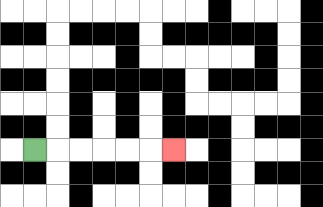{'start': '[1, 6]', 'end': '[7, 6]', 'path_directions': 'R,R,R,R,R,R', 'path_coordinates': '[[1, 6], [2, 6], [3, 6], [4, 6], [5, 6], [6, 6], [7, 6]]'}